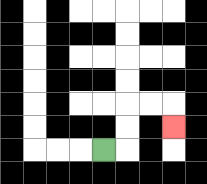{'start': '[4, 6]', 'end': '[7, 5]', 'path_directions': 'R,U,U,R,R,D', 'path_coordinates': '[[4, 6], [5, 6], [5, 5], [5, 4], [6, 4], [7, 4], [7, 5]]'}